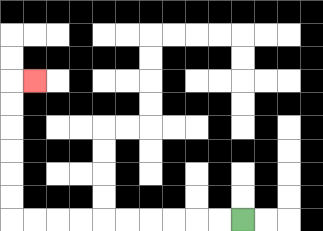{'start': '[10, 9]', 'end': '[1, 3]', 'path_directions': 'L,L,L,L,L,L,L,L,L,L,U,U,U,U,U,U,R', 'path_coordinates': '[[10, 9], [9, 9], [8, 9], [7, 9], [6, 9], [5, 9], [4, 9], [3, 9], [2, 9], [1, 9], [0, 9], [0, 8], [0, 7], [0, 6], [0, 5], [0, 4], [0, 3], [1, 3]]'}